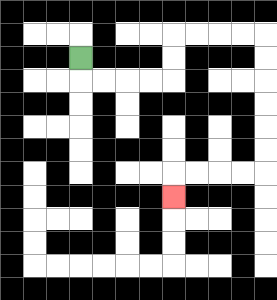{'start': '[3, 2]', 'end': '[7, 8]', 'path_directions': 'D,R,R,R,R,U,U,R,R,R,R,D,D,D,D,D,D,L,L,L,L,D', 'path_coordinates': '[[3, 2], [3, 3], [4, 3], [5, 3], [6, 3], [7, 3], [7, 2], [7, 1], [8, 1], [9, 1], [10, 1], [11, 1], [11, 2], [11, 3], [11, 4], [11, 5], [11, 6], [11, 7], [10, 7], [9, 7], [8, 7], [7, 7], [7, 8]]'}